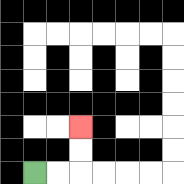{'start': '[1, 7]', 'end': '[3, 5]', 'path_directions': 'R,R,U,U', 'path_coordinates': '[[1, 7], [2, 7], [3, 7], [3, 6], [3, 5]]'}